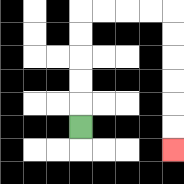{'start': '[3, 5]', 'end': '[7, 6]', 'path_directions': 'U,U,U,U,U,R,R,R,R,D,D,D,D,D,D', 'path_coordinates': '[[3, 5], [3, 4], [3, 3], [3, 2], [3, 1], [3, 0], [4, 0], [5, 0], [6, 0], [7, 0], [7, 1], [7, 2], [7, 3], [7, 4], [7, 5], [7, 6]]'}